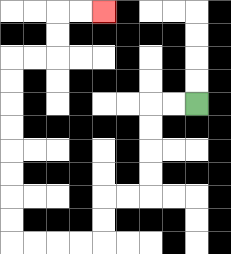{'start': '[8, 4]', 'end': '[4, 0]', 'path_directions': 'L,L,D,D,D,D,L,L,D,D,L,L,L,L,U,U,U,U,U,U,U,U,R,R,U,U,R,R', 'path_coordinates': '[[8, 4], [7, 4], [6, 4], [6, 5], [6, 6], [6, 7], [6, 8], [5, 8], [4, 8], [4, 9], [4, 10], [3, 10], [2, 10], [1, 10], [0, 10], [0, 9], [0, 8], [0, 7], [0, 6], [0, 5], [0, 4], [0, 3], [0, 2], [1, 2], [2, 2], [2, 1], [2, 0], [3, 0], [4, 0]]'}